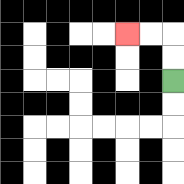{'start': '[7, 3]', 'end': '[5, 1]', 'path_directions': 'U,U,L,L', 'path_coordinates': '[[7, 3], [7, 2], [7, 1], [6, 1], [5, 1]]'}